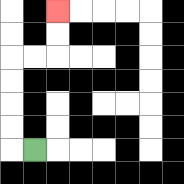{'start': '[1, 6]', 'end': '[2, 0]', 'path_directions': 'L,U,U,U,U,R,R,U,U', 'path_coordinates': '[[1, 6], [0, 6], [0, 5], [0, 4], [0, 3], [0, 2], [1, 2], [2, 2], [2, 1], [2, 0]]'}